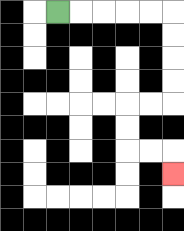{'start': '[2, 0]', 'end': '[7, 7]', 'path_directions': 'R,R,R,R,R,D,D,D,D,L,L,D,D,R,R,D', 'path_coordinates': '[[2, 0], [3, 0], [4, 0], [5, 0], [6, 0], [7, 0], [7, 1], [7, 2], [7, 3], [7, 4], [6, 4], [5, 4], [5, 5], [5, 6], [6, 6], [7, 6], [7, 7]]'}